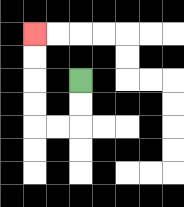{'start': '[3, 3]', 'end': '[1, 1]', 'path_directions': 'D,D,L,L,U,U,U,U', 'path_coordinates': '[[3, 3], [3, 4], [3, 5], [2, 5], [1, 5], [1, 4], [1, 3], [1, 2], [1, 1]]'}